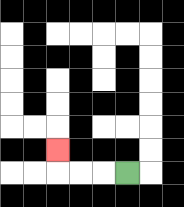{'start': '[5, 7]', 'end': '[2, 6]', 'path_directions': 'L,L,L,U', 'path_coordinates': '[[5, 7], [4, 7], [3, 7], [2, 7], [2, 6]]'}